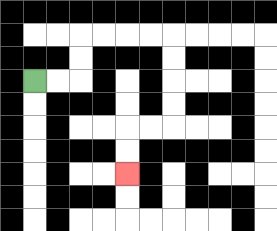{'start': '[1, 3]', 'end': '[5, 7]', 'path_directions': 'R,R,U,U,R,R,R,R,D,D,D,D,L,L,D,D', 'path_coordinates': '[[1, 3], [2, 3], [3, 3], [3, 2], [3, 1], [4, 1], [5, 1], [6, 1], [7, 1], [7, 2], [7, 3], [7, 4], [7, 5], [6, 5], [5, 5], [5, 6], [5, 7]]'}